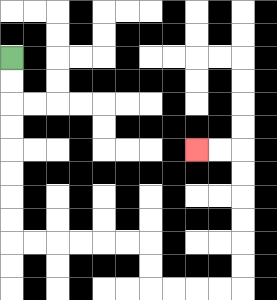{'start': '[0, 2]', 'end': '[8, 6]', 'path_directions': 'D,D,D,D,D,D,D,D,R,R,R,R,R,R,D,D,R,R,R,R,U,U,U,U,U,U,L,L', 'path_coordinates': '[[0, 2], [0, 3], [0, 4], [0, 5], [0, 6], [0, 7], [0, 8], [0, 9], [0, 10], [1, 10], [2, 10], [3, 10], [4, 10], [5, 10], [6, 10], [6, 11], [6, 12], [7, 12], [8, 12], [9, 12], [10, 12], [10, 11], [10, 10], [10, 9], [10, 8], [10, 7], [10, 6], [9, 6], [8, 6]]'}